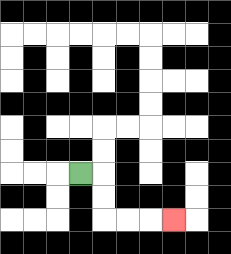{'start': '[3, 7]', 'end': '[7, 9]', 'path_directions': 'R,D,D,R,R,R', 'path_coordinates': '[[3, 7], [4, 7], [4, 8], [4, 9], [5, 9], [6, 9], [7, 9]]'}